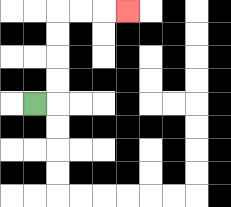{'start': '[1, 4]', 'end': '[5, 0]', 'path_directions': 'R,U,U,U,U,R,R,R', 'path_coordinates': '[[1, 4], [2, 4], [2, 3], [2, 2], [2, 1], [2, 0], [3, 0], [4, 0], [5, 0]]'}